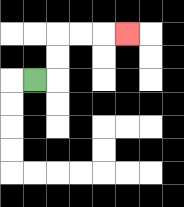{'start': '[1, 3]', 'end': '[5, 1]', 'path_directions': 'R,U,U,R,R,R', 'path_coordinates': '[[1, 3], [2, 3], [2, 2], [2, 1], [3, 1], [4, 1], [5, 1]]'}